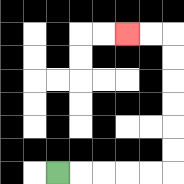{'start': '[2, 7]', 'end': '[5, 1]', 'path_directions': 'R,R,R,R,R,U,U,U,U,U,U,L,L', 'path_coordinates': '[[2, 7], [3, 7], [4, 7], [5, 7], [6, 7], [7, 7], [7, 6], [7, 5], [7, 4], [7, 3], [7, 2], [7, 1], [6, 1], [5, 1]]'}